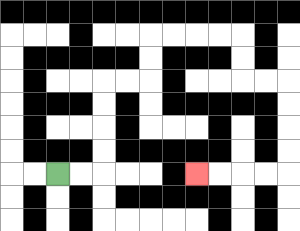{'start': '[2, 7]', 'end': '[8, 7]', 'path_directions': 'R,R,U,U,U,U,R,R,U,U,R,R,R,R,D,D,R,R,D,D,D,D,L,L,L,L', 'path_coordinates': '[[2, 7], [3, 7], [4, 7], [4, 6], [4, 5], [4, 4], [4, 3], [5, 3], [6, 3], [6, 2], [6, 1], [7, 1], [8, 1], [9, 1], [10, 1], [10, 2], [10, 3], [11, 3], [12, 3], [12, 4], [12, 5], [12, 6], [12, 7], [11, 7], [10, 7], [9, 7], [8, 7]]'}